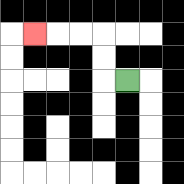{'start': '[5, 3]', 'end': '[1, 1]', 'path_directions': 'L,U,U,L,L,L', 'path_coordinates': '[[5, 3], [4, 3], [4, 2], [4, 1], [3, 1], [2, 1], [1, 1]]'}